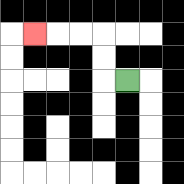{'start': '[5, 3]', 'end': '[1, 1]', 'path_directions': 'L,U,U,L,L,L', 'path_coordinates': '[[5, 3], [4, 3], [4, 2], [4, 1], [3, 1], [2, 1], [1, 1]]'}